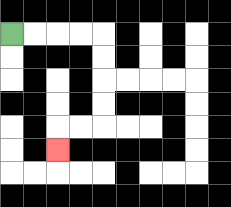{'start': '[0, 1]', 'end': '[2, 6]', 'path_directions': 'R,R,R,R,D,D,D,D,L,L,D', 'path_coordinates': '[[0, 1], [1, 1], [2, 1], [3, 1], [4, 1], [4, 2], [4, 3], [4, 4], [4, 5], [3, 5], [2, 5], [2, 6]]'}